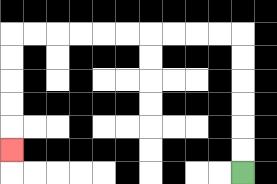{'start': '[10, 7]', 'end': '[0, 6]', 'path_directions': 'U,U,U,U,U,U,L,L,L,L,L,L,L,L,L,L,D,D,D,D,D', 'path_coordinates': '[[10, 7], [10, 6], [10, 5], [10, 4], [10, 3], [10, 2], [10, 1], [9, 1], [8, 1], [7, 1], [6, 1], [5, 1], [4, 1], [3, 1], [2, 1], [1, 1], [0, 1], [0, 2], [0, 3], [0, 4], [0, 5], [0, 6]]'}